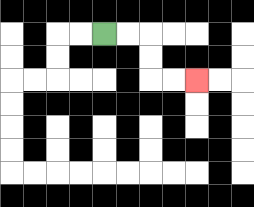{'start': '[4, 1]', 'end': '[8, 3]', 'path_directions': 'R,R,D,D,R,R', 'path_coordinates': '[[4, 1], [5, 1], [6, 1], [6, 2], [6, 3], [7, 3], [8, 3]]'}